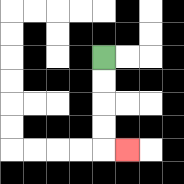{'start': '[4, 2]', 'end': '[5, 6]', 'path_directions': 'D,D,D,D,R', 'path_coordinates': '[[4, 2], [4, 3], [4, 4], [4, 5], [4, 6], [5, 6]]'}